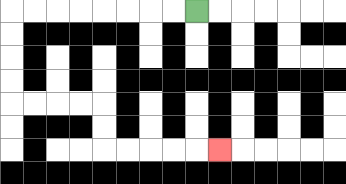{'start': '[8, 0]', 'end': '[9, 6]', 'path_directions': 'L,L,L,L,L,L,L,L,D,D,D,D,R,R,R,R,D,D,R,R,R,R,R', 'path_coordinates': '[[8, 0], [7, 0], [6, 0], [5, 0], [4, 0], [3, 0], [2, 0], [1, 0], [0, 0], [0, 1], [0, 2], [0, 3], [0, 4], [1, 4], [2, 4], [3, 4], [4, 4], [4, 5], [4, 6], [5, 6], [6, 6], [7, 6], [8, 6], [9, 6]]'}